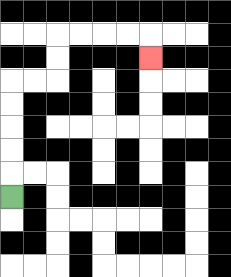{'start': '[0, 8]', 'end': '[6, 2]', 'path_directions': 'U,U,U,U,U,R,R,U,U,R,R,R,R,D', 'path_coordinates': '[[0, 8], [0, 7], [0, 6], [0, 5], [0, 4], [0, 3], [1, 3], [2, 3], [2, 2], [2, 1], [3, 1], [4, 1], [5, 1], [6, 1], [6, 2]]'}